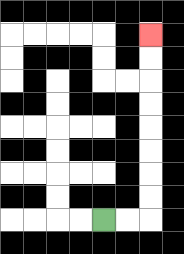{'start': '[4, 9]', 'end': '[6, 1]', 'path_directions': 'R,R,U,U,U,U,U,U,U,U', 'path_coordinates': '[[4, 9], [5, 9], [6, 9], [6, 8], [6, 7], [6, 6], [6, 5], [6, 4], [6, 3], [6, 2], [6, 1]]'}